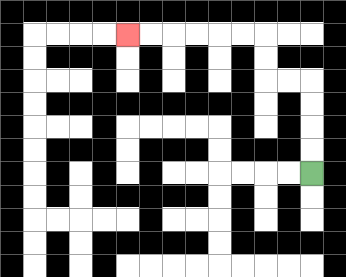{'start': '[13, 7]', 'end': '[5, 1]', 'path_directions': 'U,U,U,U,L,L,U,U,L,L,L,L,L,L', 'path_coordinates': '[[13, 7], [13, 6], [13, 5], [13, 4], [13, 3], [12, 3], [11, 3], [11, 2], [11, 1], [10, 1], [9, 1], [8, 1], [7, 1], [6, 1], [5, 1]]'}